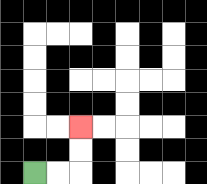{'start': '[1, 7]', 'end': '[3, 5]', 'path_directions': 'R,R,U,U', 'path_coordinates': '[[1, 7], [2, 7], [3, 7], [3, 6], [3, 5]]'}